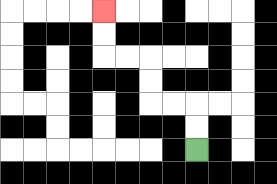{'start': '[8, 6]', 'end': '[4, 0]', 'path_directions': 'U,U,L,L,U,U,L,L,U,U', 'path_coordinates': '[[8, 6], [8, 5], [8, 4], [7, 4], [6, 4], [6, 3], [6, 2], [5, 2], [4, 2], [4, 1], [4, 0]]'}